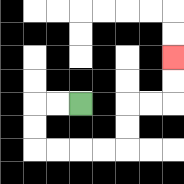{'start': '[3, 4]', 'end': '[7, 2]', 'path_directions': 'L,L,D,D,R,R,R,R,U,U,R,R,U,U', 'path_coordinates': '[[3, 4], [2, 4], [1, 4], [1, 5], [1, 6], [2, 6], [3, 6], [4, 6], [5, 6], [5, 5], [5, 4], [6, 4], [7, 4], [7, 3], [7, 2]]'}